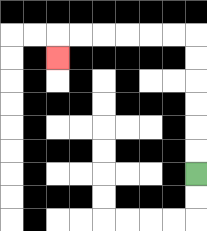{'start': '[8, 7]', 'end': '[2, 2]', 'path_directions': 'U,U,U,U,U,U,L,L,L,L,L,L,D', 'path_coordinates': '[[8, 7], [8, 6], [8, 5], [8, 4], [8, 3], [8, 2], [8, 1], [7, 1], [6, 1], [5, 1], [4, 1], [3, 1], [2, 1], [2, 2]]'}